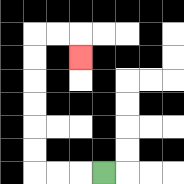{'start': '[4, 7]', 'end': '[3, 2]', 'path_directions': 'L,L,L,U,U,U,U,U,U,R,R,D', 'path_coordinates': '[[4, 7], [3, 7], [2, 7], [1, 7], [1, 6], [1, 5], [1, 4], [1, 3], [1, 2], [1, 1], [2, 1], [3, 1], [3, 2]]'}